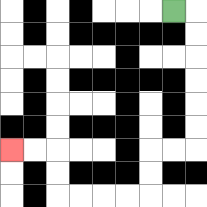{'start': '[7, 0]', 'end': '[0, 6]', 'path_directions': 'R,D,D,D,D,D,D,L,L,D,D,L,L,L,L,U,U,L,L', 'path_coordinates': '[[7, 0], [8, 0], [8, 1], [8, 2], [8, 3], [8, 4], [8, 5], [8, 6], [7, 6], [6, 6], [6, 7], [6, 8], [5, 8], [4, 8], [3, 8], [2, 8], [2, 7], [2, 6], [1, 6], [0, 6]]'}